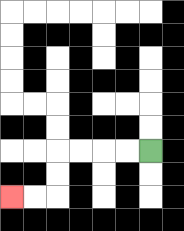{'start': '[6, 6]', 'end': '[0, 8]', 'path_directions': 'L,L,L,L,D,D,L,L', 'path_coordinates': '[[6, 6], [5, 6], [4, 6], [3, 6], [2, 6], [2, 7], [2, 8], [1, 8], [0, 8]]'}